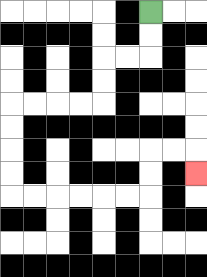{'start': '[6, 0]', 'end': '[8, 7]', 'path_directions': 'D,D,L,L,D,D,L,L,L,L,D,D,D,D,R,R,R,R,R,R,U,U,R,R,D', 'path_coordinates': '[[6, 0], [6, 1], [6, 2], [5, 2], [4, 2], [4, 3], [4, 4], [3, 4], [2, 4], [1, 4], [0, 4], [0, 5], [0, 6], [0, 7], [0, 8], [1, 8], [2, 8], [3, 8], [4, 8], [5, 8], [6, 8], [6, 7], [6, 6], [7, 6], [8, 6], [8, 7]]'}